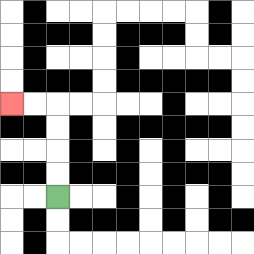{'start': '[2, 8]', 'end': '[0, 4]', 'path_directions': 'U,U,U,U,L,L', 'path_coordinates': '[[2, 8], [2, 7], [2, 6], [2, 5], [2, 4], [1, 4], [0, 4]]'}